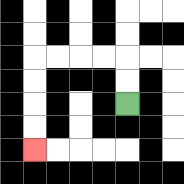{'start': '[5, 4]', 'end': '[1, 6]', 'path_directions': 'U,U,L,L,L,L,D,D,D,D', 'path_coordinates': '[[5, 4], [5, 3], [5, 2], [4, 2], [3, 2], [2, 2], [1, 2], [1, 3], [1, 4], [1, 5], [1, 6]]'}